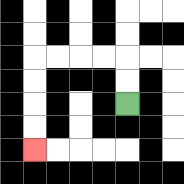{'start': '[5, 4]', 'end': '[1, 6]', 'path_directions': 'U,U,L,L,L,L,D,D,D,D', 'path_coordinates': '[[5, 4], [5, 3], [5, 2], [4, 2], [3, 2], [2, 2], [1, 2], [1, 3], [1, 4], [1, 5], [1, 6]]'}